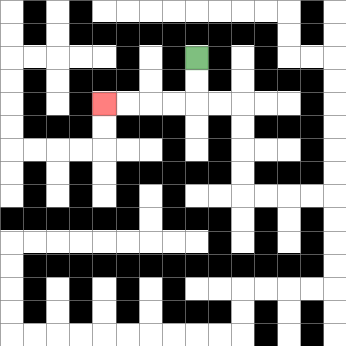{'start': '[8, 2]', 'end': '[4, 4]', 'path_directions': 'D,D,L,L,L,L', 'path_coordinates': '[[8, 2], [8, 3], [8, 4], [7, 4], [6, 4], [5, 4], [4, 4]]'}